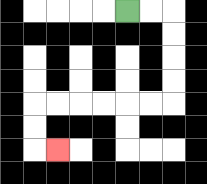{'start': '[5, 0]', 'end': '[2, 6]', 'path_directions': 'R,R,D,D,D,D,L,L,L,L,L,L,D,D,R', 'path_coordinates': '[[5, 0], [6, 0], [7, 0], [7, 1], [7, 2], [7, 3], [7, 4], [6, 4], [5, 4], [4, 4], [3, 4], [2, 4], [1, 4], [1, 5], [1, 6], [2, 6]]'}